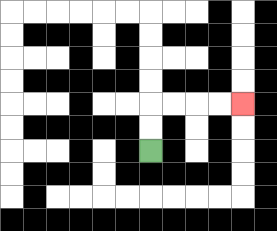{'start': '[6, 6]', 'end': '[10, 4]', 'path_directions': 'U,U,R,R,R,R', 'path_coordinates': '[[6, 6], [6, 5], [6, 4], [7, 4], [8, 4], [9, 4], [10, 4]]'}